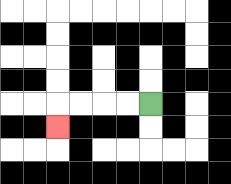{'start': '[6, 4]', 'end': '[2, 5]', 'path_directions': 'L,L,L,L,D', 'path_coordinates': '[[6, 4], [5, 4], [4, 4], [3, 4], [2, 4], [2, 5]]'}